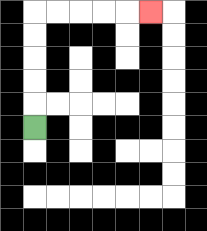{'start': '[1, 5]', 'end': '[6, 0]', 'path_directions': 'U,U,U,U,U,R,R,R,R,R', 'path_coordinates': '[[1, 5], [1, 4], [1, 3], [1, 2], [1, 1], [1, 0], [2, 0], [3, 0], [4, 0], [5, 0], [6, 0]]'}